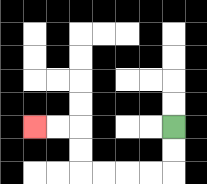{'start': '[7, 5]', 'end': '[1, 5]', 'path_directions': 'D,D,L,L,L,L,U,U,L,L', 'path_coordinates': '[[7, 5], [7, 6], [7, 7], [6, 7], [5, 7], [4, 7], [3, 7], [3, 6], [3, 5], [2, 5], [1, 5]]'}